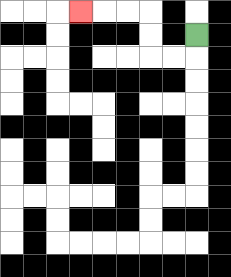{'start': '[8, 1]', 'end': '[3, 0]', 'path_directions': 'D,L,L,U,U,L,L,L', 'path_coordinates': '[[8, 1], [8, 2], [7, 2], [6, 2], [6, 1], [6, 0], [5, 0], [4, 0], [3, 0]]'}